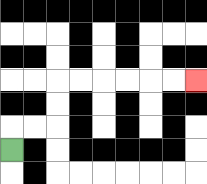{'start': '[0, 6]', 'end': '[8, 3]', 'path_directions': 'U,R,R,U,U,R,R,R,R,R,R', 'path_coordinates': '[[0, 6], [0, 5], [1, 5], [2, 5], [2, 4], [2, 3], [3, 3], [4, 3], [5, 3], [6, 3], [7, 3], [8, 3]]'}